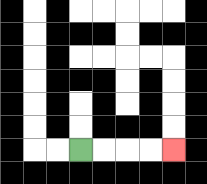{'start': '[3, 6]', 'end': '[7, 6]', 'path_directions': 'R,R,R,R', 'path_coordinates': '[[3, 6], [4, 6], [5, 6], [6, 6], [7, 6]]'}